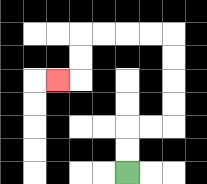{'start': '[5, 7]', 'end': '[2, 3]', 'path_directions': 'U,U,R,R,U,U,U,U,L,L,L,L,D,D,L', 'path_coordinates': '[[5, 7], [5, 6], [5, 5], [6, 5], [7, 5], [7, 4], [7, 3], [7, 2], [7, 1], [6, 1], [5, 1], [4, 1], [3, 1], [3, 2], [3, 3], [2, 3]]'}